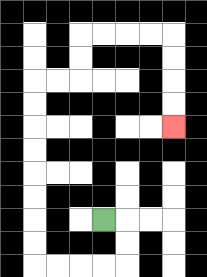{'start': '[4, 9]', 'end': '[7, 5]', 'path_directions': 'R,D,D,L,L,L,L,U,U,U,U,U,U,U,U,R,R,U,U,R,R,R,R,D,D,D,D', 'path_coordinates': '[[4, 9], [5, 9], [5, 10], [5, 11], [4, 11], [3, 11], [2, 11], [1, 11], [1, 10], [1, 9], [1, 8], [1, 7], [1, 6], [1, 5], [1, 4], [1, 3], [2, 3], [3, 3], [3, 2], [3, 1], [4, 1], [5, 1], [6, 1], [7, 1], [7, 2], [7, 3], [7, 4], [7, 5]]'}